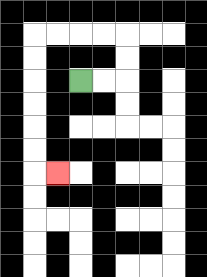{'start': '[3, 3]', 'end': '[2, 7]', 'path_directions': 'R,R,U,U,L,L,L,L,D,D,D,D,D,D,R', 'path_coordinates': '[[3, 3], [4, 3], [5, 3], [5, 2], [5, 1], [4, 1], [3, 1], [2, 1], [1, 1], [1, 2], [1, 3], [1, 4], [1, 5], [1, 6], [1, 7], [2, 7]]'}